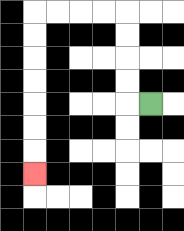{'start': '[6, 4]', 'end': '[1, 7]', 'path_directions': 'L,U,U,U,U,L,L,L,L,D,D,D,D,D,D,D', 'path_coordinates': '[[6, 4], [5, 4], [5, 3], [5, 2], [5, 1], [5, 0], [4, 0], [3, 0], [2, 0], [1, 0], [1, 1], [1, 2], [1, 3], [1, 4], [1, 5], [1, 6], [1, 7]]'}